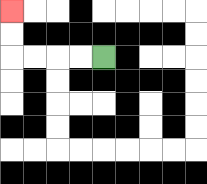{'start': '[4, 2]', 'end': '[0, 0]', 'path_directions': 'L,L,L,L,U,U', 'path_coordinates': '[[4, 2], [3, 2], [2, 2], [1, 2], [0, 2], [0, 1], [0, 0]]'}